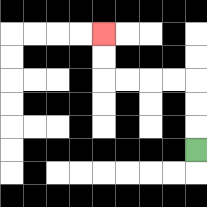{'start': '[8, 6]', 'end': '[4, 1]', 'path_directions': 'U,U,U,L,L,L,L,U,U', 'path_coordinates': '[[8, 6], [8, 5], [8, 4], [8, 3], [7, 3], [6, 3], [5, 3], [4, 3], [4, 2], [4, 1]]'}